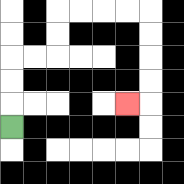{'start': '[0, 5]', 'end': '[5, 4]', 'path_directions': 'U,U,U,R,R,U,U,R,R,R,R,D,D,D,D,L', 'path_coordinates': '[[0, 5], [0, 4], [0, 3], [0, 2], [1, 2], [2, 2], [2, 1], [2, 0], [3, 0], [4, 0], [5, 0], [6, 0], [6, 1], [6, 2], [6, 3], [6, 4], [5, 4]]'}